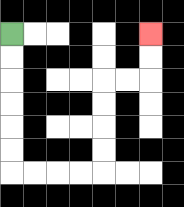{'start': '[0, 1]', 'end': '[6, 1]', 'path_directions': 'D,D,D,D,D,D,R,R,R,R,U,U,U,U,R,R,U,U', 'path_coordinates': '[[0, 1], [0, 2], [0, 3], [0, 4], [0, 5], [0, 6], [0, 7], [1, 7], [2, 7], [3, 7], [4, 7], [4, 6], [4, 5], [4, 4], [4, 3], [5, 3], [6, 3], [6, 2], [6, 1]]'}